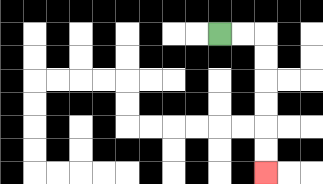{'start': '[9, 1]', 'end': '[11, 7]', 'path_directions': 'R,R,D,D,D,D,D,D', 'path_coordinates': '[[9, 1], [10, 1], [11, 1], [11, 2], [11, 3], [11, 4], [11, 5], [11, 6], [11, 7]]'}